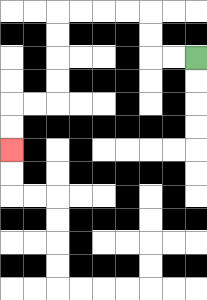{'start': '[8, 2]', 'end': '[0, 6]', 'path_directions': 'L,L,U,U,L,L,L,L,D,D,D,D,L,L,D,D', 'path_coordinates': '[[8, 2], [7, 2], [6, 2], [6, 1], [6, 0], [5, 0], [4, 0], [3, 0], [2, 0], [2, 1], [2, 2], [2, 3], [2, 4], [1, 4], [0, 4], [0, 5], [0, 6]]'}